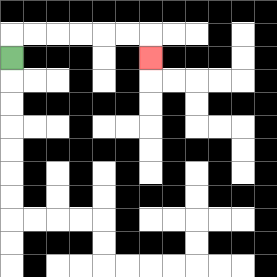{'start': '[0, 2]', 'end': '[6, 2]', 'path_directions': 'U,R,R,R,R,R,R,D', 'path_coordinates': '[[0, 2], [0, 1], [1, 1], [2, 1], [3, 1], [4, 1], [5, 1], [6, 1], [6, 2]]'}